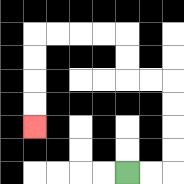{'start': '[5, 7]', 'end': '[1, 5]', 'path_directions': 'R,R,U,U,U,U,L,L,U,U,L,L,L,L,D,D,D,D', 'path_coordinates': '[[5, 7], [6, 7], [7, 7], [7, 6], [7, 5], [7, 4], [7, 3], [6, 3], [5, 3], [5, 2], [5, 1], [4, 1], [3, 1], [2, 1], [1, 1], [1, 2], [1, 3], [1, 4], [1, 5]]'}